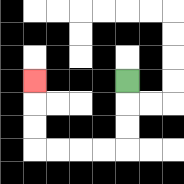{'start': '[5, 3]', 'end': '[1, 3]', 'path_directions': 'D,D,D,L,L,L,L,U,U,U', 'path_coordinates': '[[5, 3], [5, 4], [5, 5], [5, 6], [4, 6], [3, 6], [2, 6], [1, 6], [1, 5], [1, 4], [1, 3]]'}